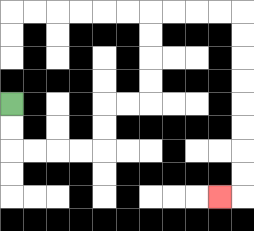{'start': '[0, 4]', 'end': '[9, 8]', 'path_directions': 'D,D,R,R,R,R,U,U,R,R,U,U,U,U,R,R,R,R,D,D,D,D,D,D,D,D,L', 'path_coordinates': '[[0, 4], [0, 5], [0, 6], [1, 6], [2, 6], [3, 6], [4, 6], [4, 5], [4, 4], [5, 4], [6, 4], [6, 3], [6, 2], [6, 1], [6, 0], [7, 0], [8, 0], [9, 0], [10, 0], [10, 1], [10, 2], [10, 3], [10, 4], [10, 5], [10, 6], [10, 7], [10, 8], [9, 8]]'}